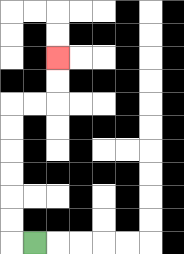{'start': '[1, 10]', 'end': '[2, 2]', 'path_directions': 'L,U,U,U,U,U,U,R,R,U,U', 'path_coordinates': '[[1, 10], [0, 10], [0, 9], [0, 8], [0, 7], [0, 6], [0, 5], [0, 4], [1, 4], [2, 4], [2, 3], [2, 2]]'}